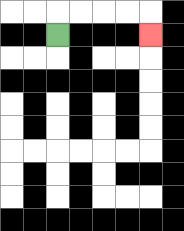{'start': '[2, 1]', 'end': '[6, 1]', 'path_directions': 'U,R,R,R,R,D', 'path_coordinates': '[[2, 1], [2, 0], [3, 0], [4, 0], [5, 0], [6, 0], [6, 1]]'}